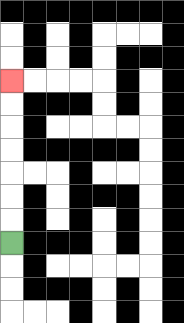{'start': '[0, 10]', 'end': '[0, 3]', 'path_directions': 'U,U,U,U,U,U,U', 'path_coordinates': '[[0, 10], [0, 9], [0, 8], [0, 7], [0, 6], [0, 5], [0, 4], [0, 3]]'}